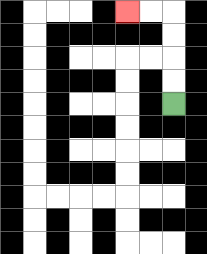{'start': '[7, 4]', 'end': '[5, 0]', 'path_directions': 'U,U,U,U,L,L', 'path_coordinates': '[[7, 4], [7, 3], [7, 2], [7, 1], [7, 0], [6, 0], [5, 0]]'}